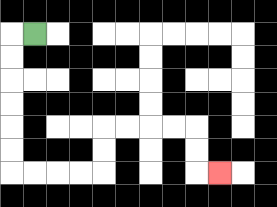{'start': '[1, 1]', 'end': '[9, 7]', 'path_directions': 'L,D,D,D,D,D,D,R,R,R,R,U,U,R,R,R,R,D,D,R', 'path_coordinates': '[[1, 1], [0, 1], [0, 2], [0, 3], [0, 4], [0, 5], [0, 6], [0, 7], [1, 7], [2, 7], [3, 7], [4, 7], [4, 6], [4, 5], [5, 5], [6, 5], [7, 5], [8, 5], [8, 6], [8, 7], [9, 7]]'}